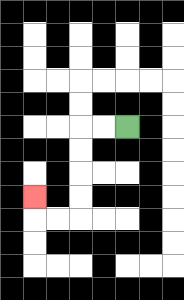{'start': '[5, 5]', 'end': '[1, 8]', 'path_directions': 'L,L,D,D,D,D,L,L,U', 'path_coordinates': '[[5, 5], [4, 5], [3, 5], [3, 6], [3, 7], [3, 8], [3, 9], [2, 9], [1, 9], [1, 8]]'}